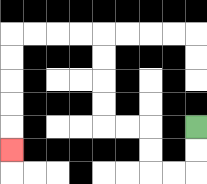{'start': '[8, 5]', 'end': '[0, 6]', 'path_directions': 'D,D,L,L,U,U,L,L,U,U,U,U,L,L,L,L,D,D,D,D,D', 'path_coordinates': '[[8, 5], [8, 6], [8, 7], [7, 7], [6, 7], [6, 6], [6, 5], [5, 5], [4, 5], [4, 4], [4, 3], [4, 2], [4, 1], [3, 1], [2, 1], [1, 1], [0, 1], [0, 2], [0, 3], [0, 4], [0, 5], [0, 6]]'}